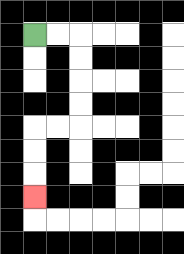{'start': '[1, 1]', 'end': '[1, 8]', 'path_directions': 'R,R,D,D,D,D,L,L,D,D,D', 'path_coordinates': '[[1, 1], [2, 1], [3, 1], [3, 2], [3, 3], [3, 4], [3, 5], [2, 5], [1, 5], [1, 6], [1, 7], [1, 8]]'}